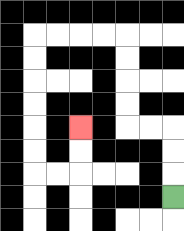{'start': '[7, 8]', 'end': '[3, 5]', 'path_directions': 'U,U,U,L,L,U,U,U,U,L,L,L,L,D,D,D,D,D,D,R,R,U,U', 'path_coordinates': '[[7, 8], [7, 7], [7, 6], [7, 5], [6, 5], [5, 5], [5, 4], [5, 3], [5, 2], [5, 1], [4, 1], [3, 1], [2, 1], [1, 1], [1, 2], [1, 3], [1, 4], [1, 5], [1, 6], [1, 7], [2, 7], [3, 7], [3, 6], [3, 5]]'}